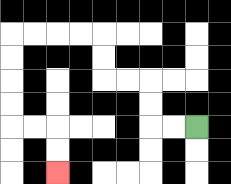{'start': '[8, 5]', 'end': '[2, 7]', 'path_directions': 'L,L,U,U,L,L,U,U,L,L,L,L,D,D,D,D,R,R,D,D', 'path_coordinates': '[[8, 5], [7, 5], [6, 5], [6, 4], [6, 3], [5, 3], [4, 3], [4, 2], [4, 1], [3, 1], [2, 1], [1, 1], [0, 1], [0, 2], [0, 3], [0, 4], [0, 5], [1, 5], [2, 5], [2, 6], [2, 7]]'}